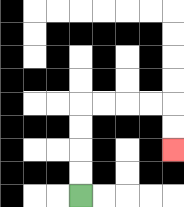{'start': '[3, 8]', 'end': '[7, 6]', 'path_directions': 'U,U,U,U,R,R,R,R,D,D', 'path_coordinates': '[[3, 8], [3, 7], [3, 6], [3, 5], [3, 4], [4, 4], [5, 4], [6, 4], [7, 4], [7, 5], [7, 6]]'}